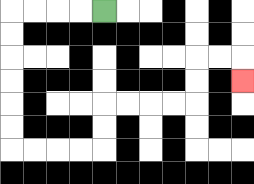{'start': '[4, 0]', 'end': '[10, 3]', 'path_directions': 'L,L,L,L,D,D,D,D,D,D,R,R,R,R,U,U,R,R,R,R,U,U,R,R,D', 'path_coordinates': '[[4, 0], [3, 0], [2, 0], [1, 0], [0, 0], [0, 1], [0, 2], [0, 3], [0, 4], [0, 5], [0, 6], [1, 6], [2, 6], [3, 6], [4, 6], [4, 5], [4, 4], [5, 4], [6, 4], [7, 4], [8, 4], [8, 3], [8, 2], [9, 2], [10, 2], [10, 3]]'}